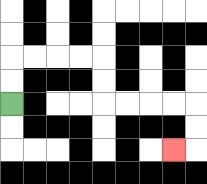{'start': '[0, 4]', 'end': '[7, 6]', 'path_directions': 'U,U,R,R,R,R,D,D,R,R,R,R,D,D,L', 'path_coordinates': '[[0, 4], [0, 3], [0, 2], [1, 2], [2, 2], [3, 2], [4, 2], [4, 3], [4, 4], [5, 4], [6, 4], [7, 4], [8, 4], [8, 5], [8, 6], [7, 6]]'}